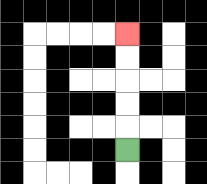{'start': '[5, 6]', 'end': '[5, 1]', 'path_directions': 'U,U,U,U,U', 'path_coordinates': '[[5, 6], [5, 5], [5, 4], [5, 3], [5, 2], [5, 1]]'}